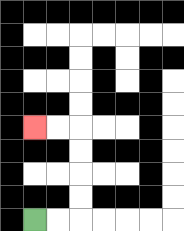{'start': '[1, 9]', 'end': '[1, 5]', 'path_directions': 'R,R,U,U,U,U,L,L', 'path_coordinates': '[[1, 9], [2, 9], [3, 9], [3, 8], [3, 7], [3, 6], [3, 5], [2, 5], [1, 5]]'}